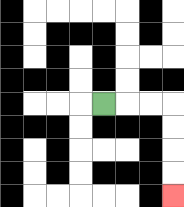{'start': '[4, 4]', 'end': '[7, 8]', 'path_directions': 'R,R,R,D,D,D,D', 'path_coordinates': '[[4, 4], [5, 4], [6, 4], [7, 4], [7, 5], [7, 6], [7, 7], [7, 8]]'}